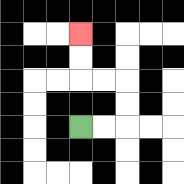{'start': '[3, 5]', 'end': '[3, 1]', 'path_directions': 'R,R,U,U,L,L,U,U', 'path_coordinates': '[[3, 5], [4, 5], [5, 5], [5, 4], [5, 3], [4, 3], [3, 3], [3, 2], [3, 1]]'}